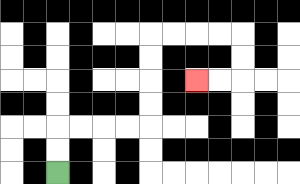{'start': '[2, 7]', 'end': '[8, 3]', 'path_directions': 'U,U,R,R,R,R,U,U,U,U,R,R,R,R,D,D,L,L', 'path_coordinates': '[[2, 7], [2, 6], [2, 5], [3, 5], [4, 5], [5, 5], [6, 5], [6, 4], [6, 3], [6, 2], [6, 1], [7, 1], [8, 1], [9, 1], [10, 1], [10, 2], [10, 3], [9, 3], [8, 3]]'}